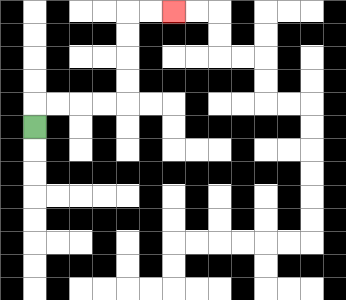{'start': '[1, 5]', 'end': '[7, 0]', 'path_directions': 'U,R,R,R,R,U,U,U,U,R,R', 'path_coordinates': '[[1, 5], [1, 4], [2, 4], [3, 4], [4, 4], [5, 4], [5, 3], [5, 2], [5, 1], [5, 0], [6, 0], [7, 0]]'}